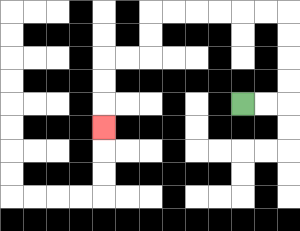{'start': '[10, 4]', 'end': '[4, 5]', 'path_directions': 'R,R,U,U,U,U,L,L,L,L,L,L,D,D,L,L,D,D,D', 'path_coordinates': '[[10, 4], [11, 4], [12, 4], [12, 3], [12, 2], [12, 1], [12, 0], [11, 0], [10, 0], [9, 0], [8, 0], [7, 0], [6, 0], [6, 1], [6, 2], [5, 2], [4, 2], [4, 3], [4, 4], [4, 5]]'}